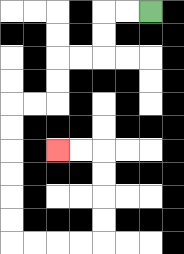{'start': '[6, 0]', 'end': '[2, 6]', 'path_directions': 'L,L,D,D,L,L,D,D,L,L,D,D,D,D,D,D,R,R,R,R,U,U,U,U,L,L', 'path_coordinates': '[[6, 0], [5, 0], [4, 0], [4, 1], [4, 2], [3, 2], [2, 2], [2, 3], [2, 4], [1, 4], [0, 4], [0, 5], [0, 6], [0, 7], [0, 8], [0, 9], [0, 10], [1, 10], [2, 10], [3, 10], [4, 10], [4, 9], [4, 8], [4, 7], [4, 6], [3, 6], [2, 6]]'}